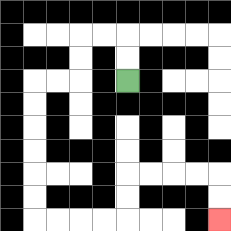{'start': '[5, 3]', 'end': '[9, 9]', 'path_directions': 'U,U,L,L,D,D,L,L,D,D,D,D,D,D,R,R,R,R,U,U,R,R,R,R,D,D', 'path_coordinates': '[[5, 3], [5, 2], [5, 1], [4, 1], [3, 1], [3, 2], [3, 3], [2, 3], [1, 3], [1, 4], [1, 5], [1, 6], [1, 7], [1, 8], [1, 9], [2, 9], [3, 9], [4, 9], [5, 9], [5, 8], [5, 7], [6, 7], [7, 7], [8, 7], [9, 7], [9, 8], [9, 9]]'}